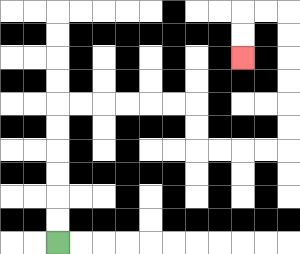{'start': '[2, 10]', 'end': '[10, 2]', 'path_directions': 'U,U,U,U,U,U,R,R,R,R,R,R,D,D,R,R,R,R,U,U,U,U,U,U,L,L,D,D', 'path_coordinates': '[[2, 10], [2, 9], [2, 8], [2, 7], [2, 6], [2, 5], [2, 4], [3, 4], [4, 4], [5, 4], [6, 4], [7, 4], [8, 4], [8, 5], [8, 6], [9, 6], [10, 6], [11, 6], [12, 6], [12, 5], [12, 4], [12, 3], [12, 2], [12, 1], [12, 0], [11, 0], [10, 0], [10, 1], [10, 2]]'}